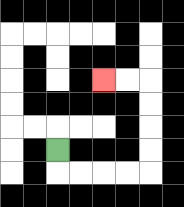{'start': '[2, 6]', 'end': '[4, 3]', 'path_directions': 'D,R,R,R,R,U,U,U,U,L,L', 'path_coordinates': '[[2, 6], [2, 7], [3, 7], [4, 7], [5, 7], [6, 7], [6, 6], [6, 5], [6, 4], [6, 3], [5, 3], [4, 3]]'}